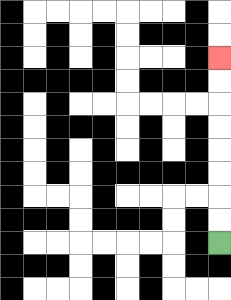{'start': '[9, 10]', 'end': '[9, 2]', 'path_directions': 'U,U,U,U,U,U,U,U', 'path_coordinates': '[[9, 10], [9, 9], [9, 8], [9, 7], [9, 6], [9, 5], [9, 4], [9, 3], [9, 2]]'}